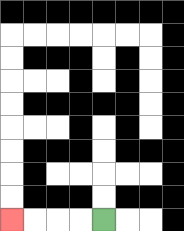{'start': '[4, 9]', 'end': '[0, 9]', 'path_directions': 'L,L,L,L', 'path_coordinates': '[[4, 9], [3, 9], [2, 9], [1, 9], [0, 9]]'}